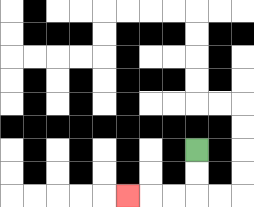{'start': '[8, 6]', 'end': '[5, 8]', 'path_directions': 'D,D,L,L,L', 'path_coordinates': '[[8, 6], [8, 7], [8, 8], [7, 8], [6, 8], [5, 8]]'}